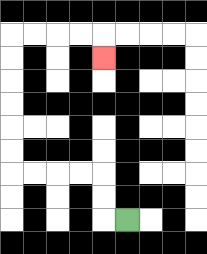{'start': '[5, 9]', 'end': '[4, 2]', 'path_directions': 'L,U,U,L,L,L,L,U,U,U,U,U,U,R,R,R,R,D', 'path_coordinates': '[[5, 9], [4, 9], [4, 8], [4, 7], [3, 7], [2, 7], [1, 7], [0, 7], [0, 6], [0, 5], [0, 4], [0, 3], [0, 2], [0, 1], [1, 1], [2, 1], [3, 1], [4, 1], [4, 2]]'}